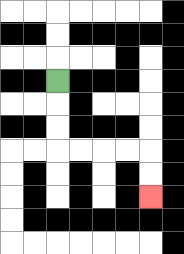{'start': '[2, 3]', 'end': '[6, 8]', 'path_directions': 'D,D,D,R,R,R,R,D,D', 'path_coordinates': '[[2, 3], [2, 4], [2, 5], [2, 6], [3, 6], [4, 6], [5, 6], [6, 6], [6, 7], [6, 8]]'}